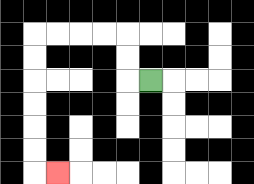{'start': '[6, 3]', 'end': '[2, 7]', 'path_directions': 'L,U,U,L,L,L,L,D,D,D,D,D,D,R', 'path_coordinates': '[[6, 3], [5, 3], [5, 2], [5, 1], [4, 1], [3, 1], [2, 1], [1, 1], [1, 2], [1, 3], [1, 4], [1, 5], [1, 6], [1, 7], [2, 7]]'}